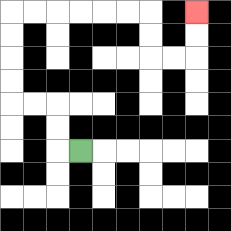{'start': '[3, 6]', 'end': '[8, 0]', 'path_directions': 'L,U,U,L,L,U,U,U,U,R,R,R,R,R,R,D,D,R,R,U,U', 'path_coordinates': '[[3, 6], [2, 6], [2, 5], [2, 4], [1, 4], [0, 4], [0, 3], [0, 2], [0, 1], [0, 0], [1, 0], [2, 0], [3, 0], [4, 0], [5, 0], [6, 0], [6, 1], [6, 2], [7, 2], [8, 2], [8, 1], [8, 0]]'}